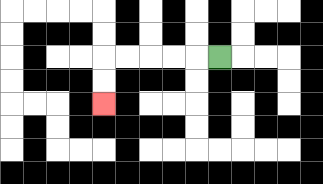{'start': '[9, 2]', 'end': '[4, 4]', 'path_directions': 'L,L,L,L,L,D,D', 'path_coordinates': '[[9, 2], [8, 2], [7, 2], [6, 2], [5, 2], [4, 2], [4, 3], [4, 4]]'}